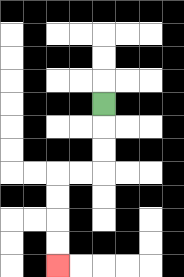{'start': '[4, 4]', 'end': '[2, 11]', 'path_directions': 'D,D,D,L,L,D,D,D,D', 'path_coordinates': '[[4, 4], [4, 5], [4, 6], [4, 7], [3, 7], [2, 7], [2, 8], [2, 9], [2, 10], [2, 11]]'}